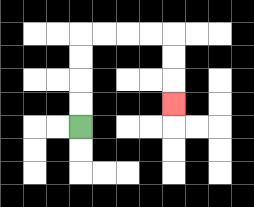{'start': '[3, 5]', 'end': '[7, 4]', 'path_directions': 'U,U,U,U,R,R,R,R,D,D,D', 'path_coordinates': '[[3, 5], [3, 4], [3, 3], [3, 2], [3, 1], [4, 1], [5, 1], [6, 1], [7, 1], [7, 2], [7, 3], [7, 4]]'}